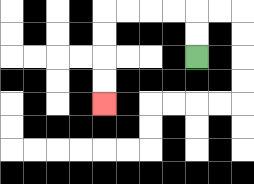{'start': '[8, 2]', 'end': '[4, 4]', 'path_directions': 'U,U,L,L,L,L,D,D,D,D', 'path_coordinates': '[[8, 2], [8, 1], [8, 0], [7, 0], [6, 0], [5, 0], [4, 0], [4, 1], [4, 2], [4, 3], [4, 4]]'}